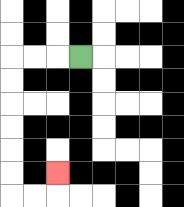{'start': '[3, 2]', 'end': '[2, 7]', 'path_directions': 'L,L,L,D,D,D,D,D,D,R,R,U', 'path_coordinates': '[[3, 2], [2, 2], [1, 2], [0, 2], [0, 3], [0, 4], [0, 5], [0, 6], [0, 7], [0, 8], [1, 8], [2, 8], [2, 7]]'}